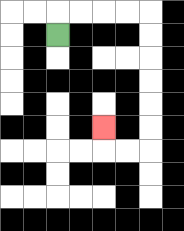{'start': '[2, 1]', 'end': '[4, 5]', 'path_directions': 'U,R,R,R,R,D,D,D,D,D,D,L,L,U', 'path_coordinates': '[[2, 1], [2, 0], [3, 0], [4, 0], [5, 0], [6, 0], [6, 1], [6, 2], [6, 3], [6, 4], [6, 5], [6, 6], [5, 6], [4, 6], [4, 5]]'}